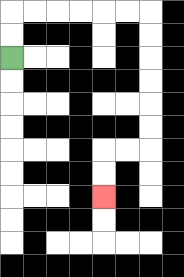{'start': '[0, 2]', 'end': '[4, 8]', 'path_directions': 'U,U,R,R,R,R,R,R,D,D,D,D,D,D,L,L,D,D', 'path_coordinates': '[[0, 2], [0, 1], [0, 0], [1, 0], [2, 0], [3, 0], [4, 0], [5, 0], [6, 0], [6, 1], [6, 2], [6, 3], [6, 4], [6, 5], [6, 6], [5, 6], [4, 6], [4, 7], [4, 8]]'}